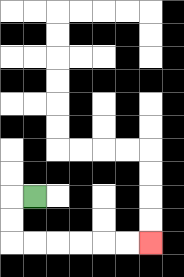{'start': '[1, 8]', 'end': '[6, 10]', 'path_directions': 'L,D,D,R,R,R,R,R,R', 'path_coordinates': '[[1, 8], [0, 8], [0, 9], [0, 10], [1, 10], [2, 10], [3, 10], [4, 10], [5, 10], [6, 10]]'}